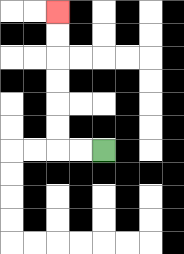{'start': '[4, 6]', 'end': '[2, 0]', 'path_directions': 'L,L,U,U,U,U,U,U', 'path_coordinates': '[[4, 6], [3, 6], [2, 6], [2, 5], [2, 4], [2, 3], [2, 2], [2, 1], [2, 0]]'}